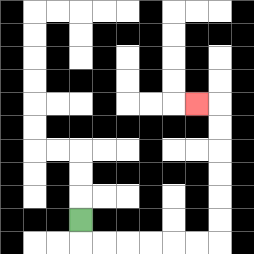{'start': '[3, 9]', 'end': '[8, 4]', 'path_directions': 'D,R,R,R,R,R,R,U,U,U,U,U,U,L', 'path_coordinates': '[[3, 9], [3, 10], [4, 10], [5, 10], [6, 10], [7, 10], [8, 10], [9, 10], [9, 9], [9, 8], [9, 7], [9, 6], [9, 5], [9, 4], [8, 4]]'}